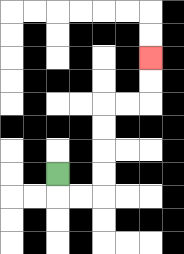{'start': '[2, 7]', 'end': '[6, 2]', 'path_directions': 'D,R,R,U,U,U,U,R,R,U,U', 'path_coordinates': '[[2, 7], [2, 8], [3, 8], [4, 8], [4, 7], [4, 6], [4, 5], [4, 4], [5, 4], [6, 4], [6, 3], [6, 2]]'}